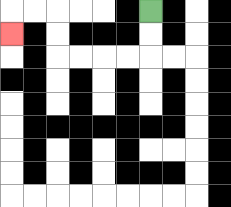{'start': '[6, 0]', 'end': '[0, 1]', 'path_directions': 'D,D,L,L,L,L,U,U,L,L,D', 'path_coordinates': '[[6, 0], [6, 1], [6, 2], [5, 2], [4, 2], [3, 2], [2, 2], [2, 1], [2, 0], [1, 0], [0, 0], [0, 1]]'}